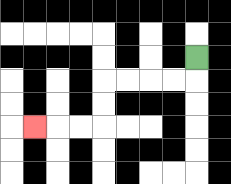{'start': '[8, 2]', 'end': '[1, 5]', 'path_directions': 'D,L,L,L,L,D,D,L,L,L', 'path_coordinates': '[[8, 2], [8, 3], [7, 3], [6, 3], [5, 3], [4, 3], [4, 4], [4, 5], [3, 5], [2, 5], [1, 5]]'}